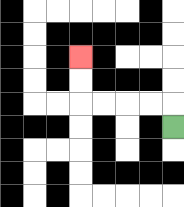{'start': '[7, 5]', 'end': '[3, 2]', 'path_directions': 'U,L,L,L,L,U,U', 'path_coordinates': '[[7, 5], [7, 4], [6, 4], [5, 4], [4, 4], [3, 4], [3, 3], [3, 2]]'}